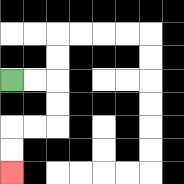{'start': '[0, 3]', 'end': '[0, 7]', 'path_directions': 'R,R,D,D,L,L,D,D', 'path_coordinates': '[[0, 3], [1, 3], [2, 3], [2, 4], [2, 5], [1, 5], [0, 5], [0, 6], [0, 7]]'}